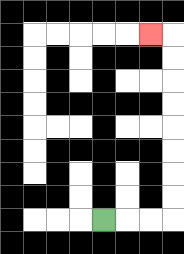{'start': '[4, 9]', 'end': '[6, 1]', 'path_directions': 'R,R,R,U,U,U,U,U,U,U,U,L', 'path_coordinates': '[[4, 9], [5, 9], [6, 9], [7, 9], [7, 8], [7, 7], [7, 6], [7, 5], [7, 4], [7, 3], [7, 2], [7, 1], [6, 1]]'}